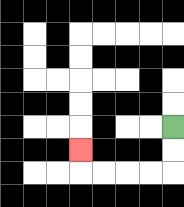{'start': '[7, 5]', 'end': '[3, 6]', 'path_directions': 'D,D,L,L,L,L,U', 'path_coordinates': '[[7, 5], [7, 6], [7, 7], [6, 7], [5, 7], [4, 7], [3, 7], [3, 6]]'}